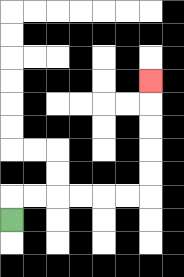{'start': '[0, 9]', 'end': '[6, 3]', 'path_directions': 'U,R,R,R,R,R,R,U,U,U,U,U', 'path_coordinates': '[[0, 9], [0, 8], [1, 8], [2, 8], [3, 8], [4, 8], [5, 8], [6, 8], [6, 7], [6, 6], [6, 5], [6, 4], [6, 3]]'}